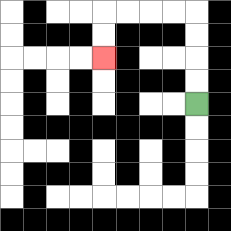{'start': '[8, 4]', 'end': '[4, 2]', 'path_directions': 'U,U,U,U,L,L,L,L,D,D', 'path_coordinates': '[[8, 4], [8, 3], [8, 2], [8, 1], [8, 0], [7, 0], [6, 0], [5, 0], [4, 0], [4, 1], [4, 2]]'}